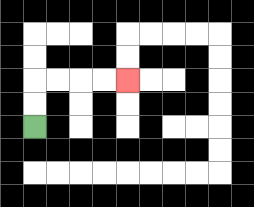{'start': '[1, 5]', 'end': '[5, 3]', 'path_directions': 'U,U,R,R,R,R', 'path_coordinates': '[[1, 5], [1, 4], [1, 3], [2, 3], [3, 3], [4, 3], [5, 3]]'}